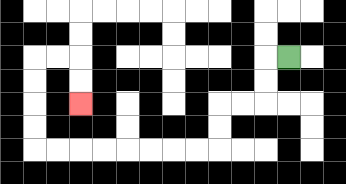{'start': '[12, 2]', 'end': '[3, 4]', 'path_directions': 'L,D,D,L,L,D,D,L,L,L,L,L,L,L,L,U,U,U,U,R,R,D,D', 'path_coordinates': '[[12, 2], [11, 2], [11, 3], [11, 4], [10, 4], [9, 4], [9, 5], [9, 6], [8, 6], [7, 6], [6, 6], [5, 6], [4, 6], [3, 6], [2, 6], [1, 6], [1, 5], [1, 4], [1, 3], [1, 2], [2, 2], [3, 2], [3, 3], [3, 4]]'}